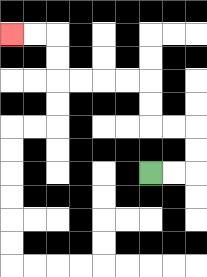{'start': '[6, 7]', 'end': '[0, 1]', 'path_directions': 'R,R,U,U,L,L,U,U,L,L,L,L,U,U,L,L', 'path_coordinates': '[[6, 7], [7, 7], [8, 7], [8, 6], [8, 5], [7, 5], [6, 5], [6, 4], [6, 3], [5, 3], [4, 3], [3, 3], [2, 3], [2, 2], [2, 1], [1, 1], [0, 1]]'}